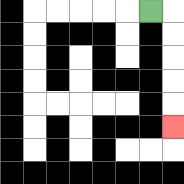{'start': '[6, 0]', 'end': '[7, 5]', 'path_directions': 'R,D,D,D,D,D', 'path_coordinates': '[[6, 0], [7, 0], [7, 1], [7, 2], [7, 3], [7, 4], [7, 5]]'}